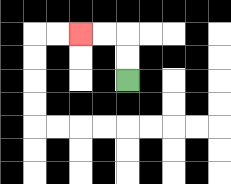{'start': '[5, 3]', 'end': '[3, 1]', 'path_directions': 'U,U,L,L', 'path_coordinates': '[[5, 3], [5, 2], [5, 1], [4, 1], [3, 1]]'}